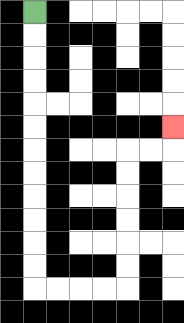{'start': '[1, 0]', 'end': '[7, 5]', 'path_directions': 'D,D,D,D,D,D,D,D,D,D,D,D,R,R,R,R,U,U,U,U,U,U,R,R,U', 'path_coordinates': '[[1, 0], [1, 1], [1, 2], [1, 3], [1, 4], [1, 5], [1, 6], [1, 7], [1, 8], [1, 9], [1, 10], [1, 11], [1, 12], [2, 12], [3, 12], [4, 12], [5, 12], [5, 11], [5, 10], [5, 9], [5, 8], [5, 7], [5, 6], [6, 6], [7, 6], [7, 5]]'}